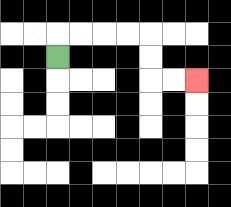{'start': '[2, 2]', 'end': '[8, 3]', 'path_directions': 'U,R,R,R,R,D,D,R,R', 'path_coordinates': '[[2, 2], [2, 1], [3, 1], [4, 1], [5, 1], [6, 1], [6, 2], [6, 3], [7, 3], [8, 3]]'}